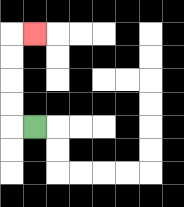{'start': '[1, 5]', 'end': '[1, 1]', 'path_directions': 'L,U,U,U,U,R', 'path_coordinates': '[[1, 5], [0, 5], [0, 4], [0, 3], [0, 2], [0, 1], [1, 1]]'}